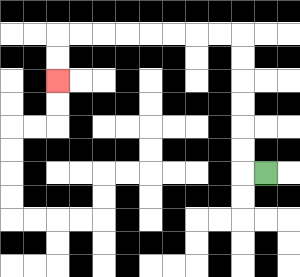{'start': '[11, 7]', 'end': '[2, 3]', 'path_directions': 'L,U,U,U,U,U,U,L,L,L,L,L,L,L,L,D,D', 'path_coordinates': '[[11, 7], [10, 7], [10, 6], [10, 5], [10, 4], [10, 3], [10, 2], [10, 1], [9, 1], [8, 1], [7, 1], [6, 1], [5, 1], [4, 1], [3, 1], [2, 1], [2, 2], [2, 3]]'}